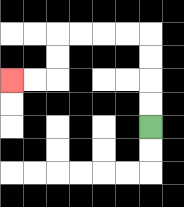{'start': '[6, 5]', 'end': '[0, 3]', 'path_directions': 'U,U,U,U,L,L,L,L,D,D,L,L', 'path_coordinates': '[[6, 5], [6, 4], [6, 3], [6, 2], [6, 1], [5, 1], [4, 1], [3, 1], [2, 1], [2, 2], [2, 3], [1, 3], [0, 3]]'}